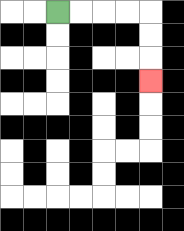{'start': '[2, 0]', 'end': '[6, 3]', 'path_directions': 'R,R,R,R,D,D,D', 'path_coordinates': '[[2, 0], [3, 0], [4, 0], [5, 0], [6, 0], [6, 1], [6, 2], [6, 3]]'}